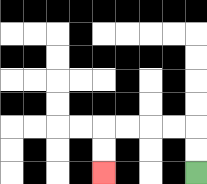{'start': '[8, 7]', 'end': '[4, 7]', 'path_directions': 'U,U,L,L,L,L,D,D', 'path_coordinates': '[[8, 7], [8, 6], [8, 5], [7, 5], [6, 5], [5, 5], [4, 5], [4, 6], [4, 7]]'}